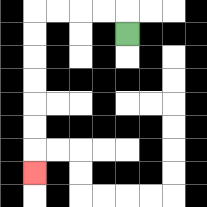{'start': '[5, 1]', 'end': '[1, 7]', 'path_directions': 'U,L,L,L,L,D,D,D,D,D,D,D', 'path_coordinates': '[[5, 1], [5, 0], [4, 0], [3, 0], [2, 0], [1, 0], [1, 1], [1, 2], [1, 3], [1, 4], [1, 5], [1, 6], [1, 7]]'}